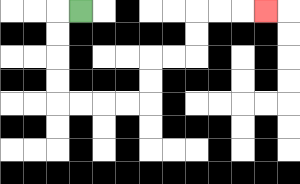{'start': '[3, 0]', 'end': '[11, 0]', 'path_directions': 'L,D,D,D,D,R,R,R,R,U,U,R,R,U,U,R,R,R', 'path_coordinates': '[[3, 0], [2, 0], [2, 1], [2, 2], [2, 3], [2, 4], [3, 4], [4, 4], [5, 4], [6, 4], [6, 3], [6, 2], [7, 2], [8, 2], [8, 1], [8, 0], [9, 0], [10, 0], [11, 0]]'}